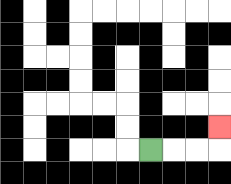{'start': '[6, 6]', 'end': '[9, 5]', 'path_directions': 'R,R,R,U', 'path_coordinates': '[[6, 6], [7, 6], [8, 6], [9, 6], [9, 5]]'}